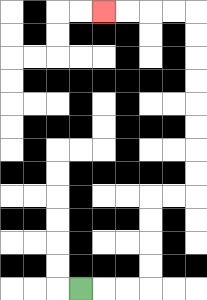{'start': '[3, 12]', 'end': '[4, 0]', 'path_directions': 'R,R,R,U,U,U,U,R,R,U,U,U,U,U,U,U,U,L,L,L,L', 'path_coordinates': '[[3, 12], [4, 12], [5, 12], [6, 12], [6, 11], [6, 10], [6, 9], [6, 8], [7, 8], [8, 8], [8, 7], [8, 6], [8, 5], [8, 4], [8, 3], [8, 2], [8, 1], [8, 0], [7, 0], [6, 0], [5, 0], [4, 0]]'}